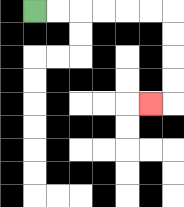{'start': '[1, 0]', 'end': '[6, 4]', 'path_directions': 'R,R,R,R,R,R,D,D,D,D,L', 'path_coordinates': '[[1, 0], [2, 0], [3, 0], [4, 0], [5, 0], [6, 0], [7, 0], [7, 1], [7, 2], [7, 3], [7, 4], [6, 4]]'}